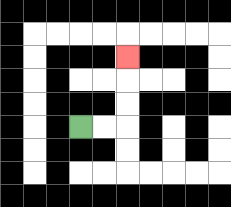{'start': '[3, 5]', 'end': '[5, 2]', 'path_directions': 'R,R,U,U,U', 'path_coordinates': '[[3, 5], [4, 5], [5, 5], [5, 4], [5, 3], [5, 2]]'}